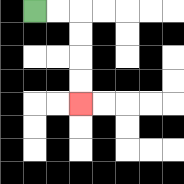{'start': '[1, 0]', 'end': '[3, 4]', 'path_directions': 'R,R,D,D,D,D', 'path_coordinates': '[[1, 0], [2, 0], [3, 0], [3, 1], [3, 2], [3, 3], [3, 4]]'}